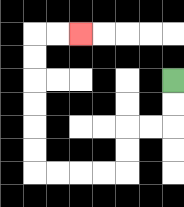{'start': '[7, 3]', 'end': '[3, 1]', 'path_directions': 'D,D,L,L,D,D,L,L,L,L,U,U,U,U,U,U,R,R', 'path_coordinates': '[[7, 3], [7, 4], [7, 5], [6, 5], [5, 5], [5, 6], [5, 7], [4, 7], [3, 7], [2, 7], [1, 7], [1, 6], [1, 5], [1, 4], [1, 3], [1, 2], [1, 1], [2, 1], [3, 1]]'}